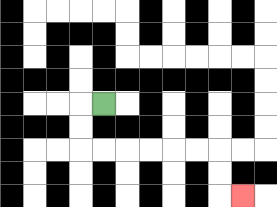{'start': '[4, 4]', 'end': '[10, 8]', 'path_directions': 'L,D,D,R,R,R,R,R,R,D,D,R', 'path_coordinates': '[[4, 4], [3, 4], [3, 5], [3, 6], [4, 6], [5, 6], [6, 6], [7, 6], [8, 6], [9, 6], [9, 7], [9, 8], [10, 8]]'}